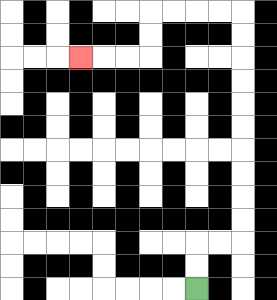{'start': '[8, 12]', 'end': '[3, 2]', 'path_directions': 'U,U,R,R,U,U,U,U,U,U,U,U,U,U,L,L,L,L,D,D,L,L,L', 'path_coordinates': '[[8, 12], [8, 11], [8, 10], [9, 10], [10, 10], [10, 9], [10, 8], [10, 7], [10, 6], [10, 5], [10, 4], [10, 3], [10, 2], [10, 1], [10, 0], [9, 0], [8, 0], [7, 0], [6, 0], [6, 1], [6, 2], [5, 2], [4, 2], [3, 2]]'}